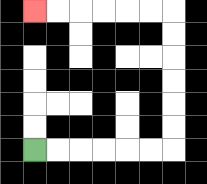{'start': '[1, 6]', 'end': '[1, 0]', 'path_directions': 'R,R,R,R,R,R,U,U,U,U,U,U,L,L,L,L,L,L', 'path_coordinates': '[[1, 6], [2, 6], [3, 6], [4, 6], [5, 6], [6, 6], [7, 6], [7, 5], [7, 4], [7, 3], [7, 2], [7, 1], [7, 0], [6, 0], [5, 0], [4, 0], [3, 0], [2, 0], [1, 0]]'}